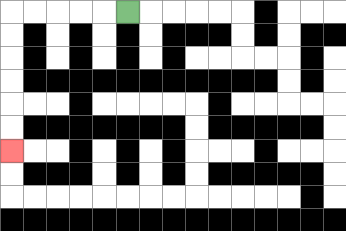{'start': '[5, 0]', 'end': '[0, 6]', 'path_directions': 'L,L,L,L,L,D,D,D,D,D,D', 'path_coordinates': '[[5, 0], [4, 0], [3, 0], [2, 0], [1, 0], [0, 0], [0, 1], [0, 2], [0, 3], [0, 4], [0, 5], [0, 6]]'}